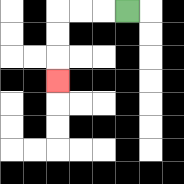{'start': '[5, 0]', 'end': '[2, 3]', 'path_directions': 'L,L,L,D,D,D', 'path_coordinates': '[[5, 0], [4, 0], [3, 0], [2, 0], [2, 1], [2, 2], [2, 3]]'}